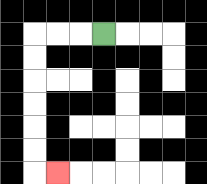{'start': '[4, 1]', 'end': '[2, 7]', 'path_directions': 'L,L,L,D,D,D,D,D,D,R', 'path_coordinates': '[[4, 1], [3, 1], [2, 1], [1, 1], [1, 2], [1, 3], [1, 4], [1, 5], [1, 6], [1, 7], [2, 7]]'}